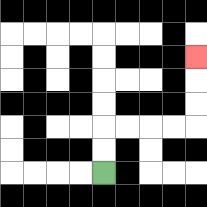{'start': '[4, 7]', 'end': '[8, 2]', 'path_directions': 'U,U,R,R,R,R,U,U,U', 'path_coordinates': '[[4, 7], [4, 6], [4, 5], [5, 5], [6, 5], [7, 5], [8, 5], [8, 4], [8, 3], [8, 2]]'}